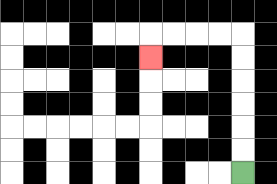{'start': '[10, 7]', 'end': '[6, 2]', 'path_directions': 'U,U,U,U,U,U,L,L,L,L,D', 'path_coordinates': '[[10, 7], [10, 6], [10, 5], [10, 4], [10, 3], [10, 2], [10, 1], [9, 1], [8, 1], [7, 1], [6, 1], [6, 2]]'}